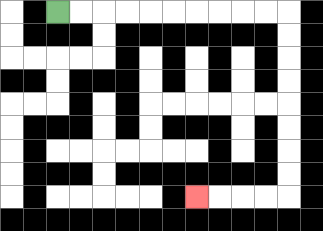{'start': '[2, 0]', 'end': '[8, 8]', 'path_directions': 'R,R,R,R,R,R,R,R,R,R,D,D,D,D,D,D,D,D,L,L,L,L', 'path_coordinates': '[[2, 0], [3, 0], [4, 0], [5, 0], [6, 0], [7, 0], [8, 0], [9, 0], [10, 0], [11, 0], [12, 0], [12, 1], [12, 2], [12, 3], [12, 4], [12, 5], [12, 6], [12, 7], [12, 8], [11, 8], [10, 8], [9, 8], [8, 8]]'}